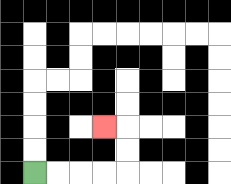{'start': '[1, 7]', 'end': '[4, 5]', 'path_directions': 'R,R,R,R,U,U,L', 'path_coordinates': '[[1, 7], [2, 7], [3, 7], [4, 7], [5, 7], [5, 6], [5, 5], [4, 5]]'}